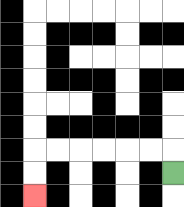{'start': '[7, 7]', 'end': '[1, 8]', 'path_directions': 'U,L,L,L,L,L,L,D,D', 'path_coordinates': '[[7, 7], [7, 6], [6, 6], [5, 6], [4, 6], [3, 6], [2, 6], [1, 6], [1, 7], [1, 8]]'}